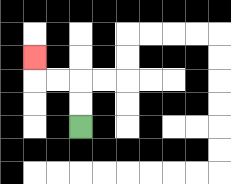{'start': '[3, 5]', 'end': '[1, 2]', 'path_directions': 'U,U,L,L,U', 'path_coordinates': '[[3, 5], [3, 4], [3, 3], [2, 3], [1, 3], [1, 2]]'}